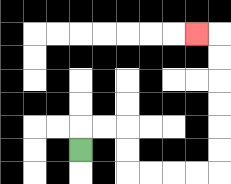{'start': '[3, 6]', 'end': '[8, 1]', 'path_directions': 'U,R,R,D,D,R,R,R,R,U,U,U,U,U,U,L', 'path_coordinates': '[[3, 6], [3, 5], [4, 5], [5, 5], [5, 6], [5, 7], [6, 7], [7, 7], [8, 7], [9, 7], [9, 6], [9, 5], [9, 4], [9, 3], [9, 2], [9, 1], [8, 1]]'}